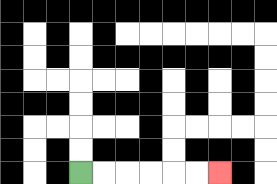{'start': '[3, 7]', 'end': '[9, 7]', 'path_directions': 'R,R,R,R,R,R', 'path_coordinates': '[[3, 7], [4, 7], [5, 7], [6, 7], [7, 7], [8, 7], [9, 7]]'}